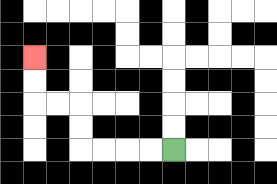{'start': '[7, 6]', 'end': '[1, 2]', 'path_directions': 'L,L,L,L,U,U,L,L,U,U', 'path_coordinates': '[[7, 6], [6, 6], [5, 6], [4, 6], [3, 6], [3, 5], [3, 4], [2, 4], [1, 4], [1, 3], [1, 2]]'}